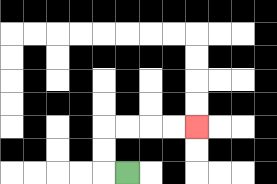{'start': '[5, 7]', 'end': '[8, 5]', 'path_directions': 'L,U,U,R,R,R,R', 'path_coordinates': '[[5, 7], [4, 7], [4, 6], [4, 5], [5, 5], [6, 5], [7, 5], [8, 5]]'}